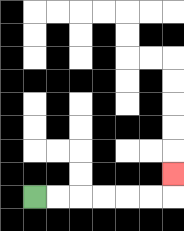{'start': '[1, 8]', 'end': '[7, 7]', 'path_directions': 'R,R,R,R,R,R,U', 'path_coordinates': '[[1, 8], [2, 8], [3, 8], [4, 8], [5, 8], [6, 8], [7, 8], [7, 7]]'}